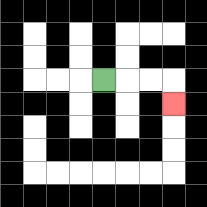{'start': '[4, 3]', 'end': '[7, 4]', 'path_directions': 'R,R,R,D', 'path_coordinates': '[[4, 3], [5, 3], [6, 3], [7, 3], [7, 4]]'}